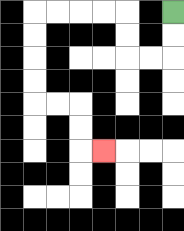{'start': '[7, 0]', 'end': '[4, 6]', 'path_directions': 'D,D,L,L,U,U,L,L,L,L,D,D,D,D,R,R,D,D,R', 'path_coordinates': '[[7, 0], [7, 1], [7, 2], [6, 2], [5, 2], [5, 1], [5, 0], [4, 0], [3, 0], [2, 0], [1, 0], [1, 1], [1, 2], [1, 3], [1, 4], [2, 4], [3, 4], [3, 5], [3, 6], [4, 6]]'}